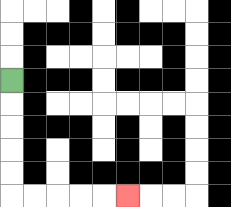{'start': '[0, 3]', 'end': '[5, 8]', 'path_directions': 'D,D,D,D,D,R,R,R,R,R', 'path_coordinates': '[[0, 3], [0, 4], [0, 5], [0, 6], [0, 7], [0, 8], [1, 8], [2, 8], [3, 8], [4, 8], [5, 8]]'}